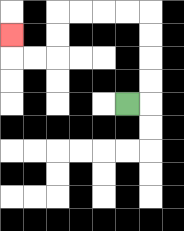{'start': '[5, 4]', 'end': '[0, 1]', 'path_directions': 'R,U,U,U,U,L,L,L,L,D,D,L,L,U', 'path_coordinates': '[[5, 4], [6, 4], [6, 3], [6, 2], [6, 1], [6, 0], [5, 0], [4, 0], [3, 0], [2, 0], [2, 1], [2, 2], [1, 2], [0, 2], [0, 1]]'}